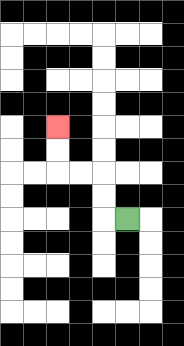{'start': '[5, 9]', 'end': '[2, 5]', 'path_directions': 'L,U,U,L,L,U,U', 'path_coordinates': '[[5, 9], [4, 9], [4, 8], [4, 7], [3, 7], [2, 7], [2, 6], [2, 5]]'}